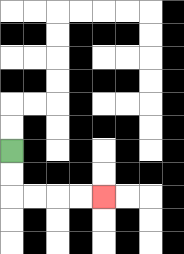{'start': '[0, 6]', 'end': '[4, 8]', 'path_directions': 'D,D,R,R,R,R', 'path_coordinates': '[[0, 6], [0, 7], [0, 8], [1, 8], [2, 8], [3, 8], [4, 8]]'}